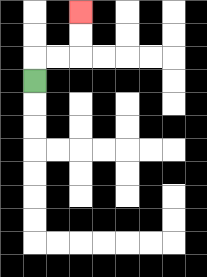{'start': '[1, 3]', 'end': '[3, 0]', 'path_directions': 'U,R,R,U,U', 'path_coordinates': '[[1, 3], [1, 2], [2, 2], [3, 2], [3, 1], [3, 0]]'}